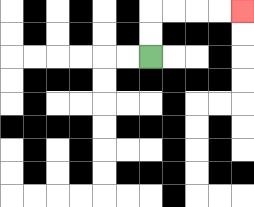{'start': '[6, 2]', 'end': '[10, 0]', 'path_directions': 'U,U,R,R,R,R', 'path_coordinates': '[[6, 2], [6, 1], [6, 0], [7, 0], [8, 0], [9, 0], [10, 0]]'}